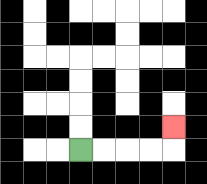{'start': '[3, 6]', 'end': '[7, 5]', 'path_directions': 'R,R,R,R,U', 'path_coordinates': '[[3, 6], [4, 6], [5, 6], [6, 6], [7, 6], [7, 5]]'}